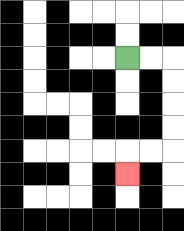{'start': '[5, 2]', 'end': '[5, 7]', 'path_directions': 'R,R,D,D,D,D,L,L,D', 'path_coordinates': '[[5, 2], [6, 2], [7, 2], [7, 3], [7, 4], [7, 5], [7, 6], [6, 6], [5, 6], [5, 7]]'}